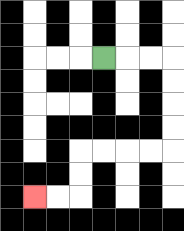{'start': '[4, 2]', 'end': '[1, 8]', 'path_directions': 'R,R,R,D,D,D,D,L,L,L,L,D,D,L,L', 'path_coordinates': '[[4, 2], [5, 2], [6, 2], [7, 2], [7, 3], [7, 4], [7, 5], [7, 6], [6, 6], [5, 6], [4, 6], [3, 6], [3, 7], [3, 8], [2, 8], [1, 8]]'}